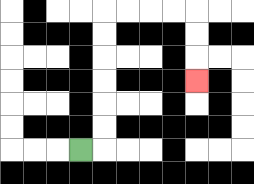{'start': '[3, 6]', 'end': '[8, 3]', 'path_directions': 'R,U,U,U,U,U,U,R,R,R,R,D,D,D', 'path_coordinates': '[[3, 6], [4, 6], [4, 5], [4, 4], [4, 3], [4, 2], [4, 1], [4, 0], [5, 0], [6, 0], [7, 0], [8, 0], [8, 1], [8, 2], [8, 3]]'}